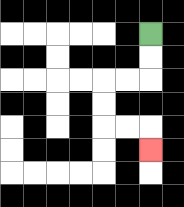{'start': '[6, 1]', 'end': '[6, 6]', 'path_directions': 'D,D,L,L,D,D,R,R,D', 'path_coordinates': '[[6, 1], [6, 2], [6, 3], [5, 3], [4, 3], [4, 4], [4, 5], [5, 5], [6, 5], [6, 6]]'}